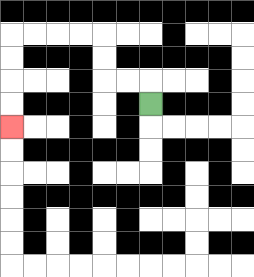{'start': '[6, 4]', 'end': '[0, 5]', 'path_directions': 'U,L,L,U,U,L,L,L,L,D,D,D,D', 'path_coordinates': '[[6, 4], [6, 3], [5, 3], [4, 3], [4, 2], [4, 1], [3, 1], [2, 1], [1, 1], [0, 1], [0, 2], [0, 3], [0, 4], [0, 5]]'}